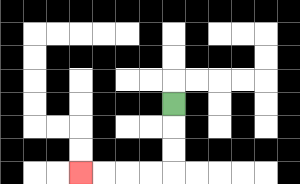{'start': '[7, 4]', 'end': '[3, 7]', 'path_directions': 'D,D,D,L,L,L,L', 'path_coordinates': '[[7, 4], [7, 5], [7, 6], [7, 7], [6, 7], [5, 7], [4, 7], [3, 7]]'}